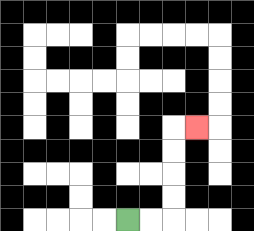{'start': '[5, 9]', 'end': '[8, 5]', 'path_directions': 'R,R,U,U,U,U,R', 'path_coordinates': '[[5, 9], [6, 9], [7, 9], [7, 8], [7, 7], [7, 6], [7, 5], [8, 5]]'}